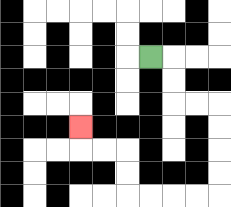{'start': '[6, 2]', 'end': '[3, 5]', 'path_directions': 'R,D,D,R,R,D,D,D,D,L,L,L,L,U,U,L,L,U', 'path_coordinates': '[[6, 2], [7, 2], [7, 3], [7, 4], [8, 4], [9, 4], [9, 5], [9, 6], [9, 7], [9, 8], [8, 8], [7, 8], [6, 8], [5, 8], [5, 7], [5, 6], [4, 6], [3, 6], [3, 5]]'}